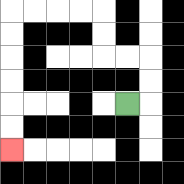{'start': '[5, 4]', 'end': '[0, 6]', 'path_directions': 'R,U,U,L,L,U,U,L,L,L,L,D,D,D,D,D,D', 'path_coordinates': '[[5, 4], [6, 4], [6, 3], [6, 2], [5, 2], [4, 2], [4, 1], [4, 0], [3, 0], [2, 0], [1, 0], [0, 0], [0, 1], [0, 2], [0, 3], [0, 4], [0, 5], [0, 6]]'}